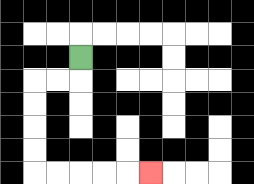{'start': '[3, 2]', 'end': '[6, 7]', 'path_directions': 'D,L,L,D,D,D,D,R,R,R,R,R', 'path_coordinates': '[[3, 2], [3, 3], [2, 3], [1, 3], [1, 4], [1, 5], [1, 6], [1, 7], [2, 7], [3, 7], [4, 7], [5, 7], [6, 7]]'}